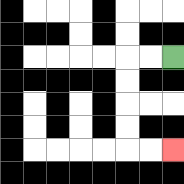{'start': '[7, 2]', 'end': '[7, 6]', 'path_directions': 'L,L,D,D,D,D,R,R', 'path_coordinates': '[[7, 2], [6, 2], [5, 2], [5, 3], [5, 4], [5, 5], [5, 6], [6, 6], [7, 6]]'}